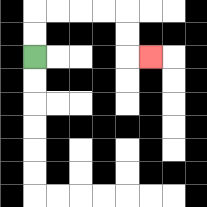{'start': '[1, 2]', 'end': '[6, 2]', 'path_directions': 'U,U,R,R,R,R,D,D,R', 'path_coordinates': '[[1, 2], [1, 1], [1, 0], [2, 0], [3, 0], [4, 0], [5, 0], [5, 1], [5, 2], [6, 2]]'}